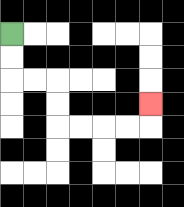{'start': '[0, 1]', 'end': '[6, 4]', 'path_directions': 'D,D,R,R,D,D,R,R,R,R,U', 'path_coordinates': '[[0, 1], [0, 2], [0, 3], [1, 3], [2, 3], [2, 4], [2, 5], [3, 5], [4, 5], [5, 5], [6, 5], [6, 4]]'}